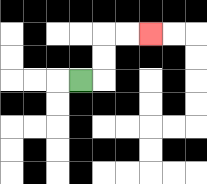{'start': '[3, 3]', 'end': '[6, 1]', 'path_directions': 'R,U,U,R,R', 'path_coordinates': '[[3, 3], [4, 3], [4, 2], [4, 1], [5, 1], [6, 1]]'}